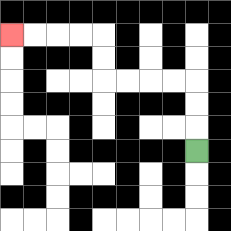{'start': '[8, 6]', 'end': '[0, 1]', 'path_directions': 'U,U,U,L,L,L,L,U,U,L,L,L,L', 'path_coordinates': '[[8, 6], [8, 5], [8, 4], [8, 3], [7, 3], [6, 3], [5, 3], [4, 3], [4, 2], [4, 1], [3, 1], [2, 1], [1, 1], [0, 1]]'}